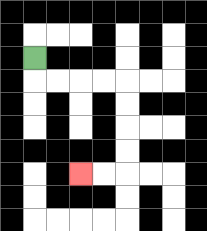{'start': '[1, 2]', 'end': '[3, 7]', 'path_directions': 'D,R,R,R,R,D,D,D,D,L,L', 'path_coordinates': '[[1, 2], [1, 3], [2, 3], [3, 3], [4, 3], [5, 3], [5, 4], [5, 5], [5, 6], [5, 7], [4, 7], [3, 7]]'}